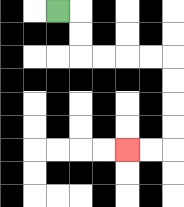{'start': '[2, 0]', 'end': '[5, 6]', 'path_directions': 'R,D,D,R,R,R,R,D,D,D,D,L,L', 'path_coordinates': '[[2, 0], [3, 0], [3, 1], [3, 2], [4, 2], [5, 2], [6, 2], [7, 2], [7, 3], [7, 4], [7, 5], [7, 6], [6, 6], [5, 6]]'}